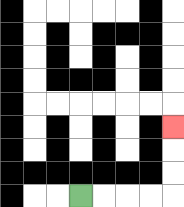{'start': '[3, 8]', 'end': '[7, 5]', 'path_directions': 'R,R,R,R,U,U,U', 'path_coordinates': '[[3, 8], [4, 8], [5, 8], [6, 8], [7, 8], [7, 7], [7, 6], [7, 5]]'}